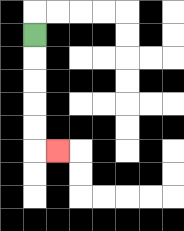{'start': '[1, 1]', 'end': '[2, 6]', 'path_directions': 'D,D,D,D,D,R', 'path_coordinates': '[[1, 1], [1, 2], [1, 3], [1, 4], [1, 5], [1, 6], [2, 6]]'}